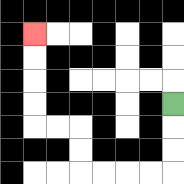{'start': '[7, 4]', 'end': '[1, 1]', 'path_directions': 'D,D,D,L,L,L,L,U,U,L,L,U,U,U,U', 'path_coordinates': '[[7, 4], [7, 5], [7, 6], [7, 7], [6, 7], [5, 7], [4, 7], [3, 7], [3, 6], [3, 5], [2, 5], [1, 5], [1, 4], [1, 3], [1, 2], [1, 1]]'}